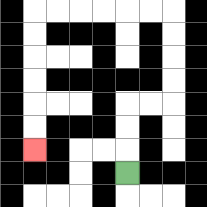{'start': '[5, 7]', 'end': '[1, 6]', 'path_directions': 'U,U,U,R,R,U,U,U,U,L,L,L,L,L,L,D,D,D,D,D,D', 'path_coordinates': '[[5, 7], [5, 6], [5, 5], [5, 4], [6, 4], [7, 4], [7, 3], [7, 2], [7, 1], [7, 0], [6, 0], [5, 0], [4, 0], [3, 0], [2, 0], [1, 0], [1, 1], [1, 2], [1, 3], [1, 4], [1, 5], [1, 6]]'}